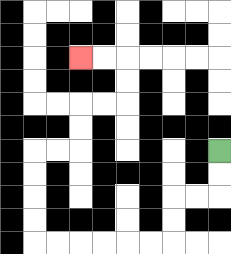{'start': '[9, 6]', 'end': '[3, 2]', 'path_directions': 'D,D,L,L,D,D,L,L,L,L,L,L,U,U,U,U,R,R,U,U,R,R,U,U,L,L', 'path_coordinates': '[[9, 6], [9, 7], [9, 8], [8, 8], [7, 8], [7, 9], [7, 10], [6, 10], [5, 10], [4, 10], [3, 10], [2, 10], [1, 10], [1, 9], [1, 8], [1, 7], [1, 6], [2, 6], [3, 6], [3, 5], [3, 4], [4, 4], [5, 4], [5, 3], [5, 2], [4, 2], [3, 2]]'}